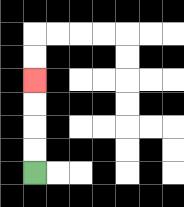{'start': '[1, 7]', 'end': '[1, 3]', 'path_directions': 'U,U,U,U', 'path_coordinates': '[[1, 7], [1, 6], [1, 5], [1, 4], [1, 3]]'}